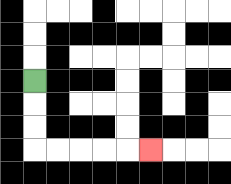{'start': '[1, 3]', 'end': '[6, 6]', 'path_directions': 'D,D,D,R,R,R,R,R', 'path_coordinates': '[[1, 3], [1, 4], [1, 5], [1, 6], [2, 6], [3, 6], [4, 6], [5, 6], [6, 6]]'}